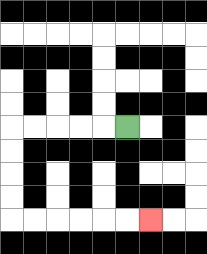{'start': '[5, 5]', 'end': '[6, 9]', 'path_directions': 'L,L,L,L,L,D,D,D,D,R,R,R,R,R,R', 'path_coordinates': '[[5, 5], [4, 5], [3, 5], [2, 5], [1, 5], [0, 5], [0, 6], [0, 7], [0, 8], [0, 9], [1, 9], [2, 9], [3, 9], [4, 9], [5, 9], [6, 9]]'}